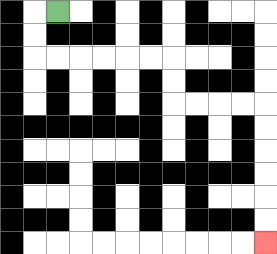{'start': '[2, 0]', 'end': '[11, 10]', 'path_directions': 'L,D,D,R,R,R,R,R,R,D,D,R,R,R,R,D,D,D,D,D,D', 'path_coordinates': '[[2, 0], [1, 0], [1, 1], [1, 2], [2, 2], [3, 2], [4, 2], [5, 2], [6, 2], [7, 2], [7, 3], [7, 4], [8, 4], [9, 4], [10, 4], [11, 4], [11, 5], [11, 6], [11, 7], [11, 8], [11, 9], [11, 10]]'}